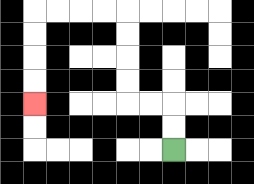{'start': '[7, 6]', 'end': '[1, 4]', 'path_directions': 'U,U,L,L,U,U,U,U,L,L,L,L,D,D,D,D', 'path_coordinates': '[[7, 6], [7, 5], [7, 4], [6, 4], [5, 4], [5, 3], [5, 2], [5, 1], [5, 0], [4, 0], [3, 0], [2, 0], [1, 0], [1, 1], [1, 2], [1, 3], [1, 4]]'}